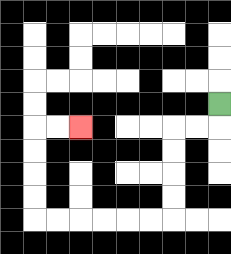{'start': '[9, 4]', 'end': '[3, 5]', 'path_directions': 'D,L,L,D,D,D,D,L,L,L,L,L,L,U,U,U,U,R,R', 'path_coordinates': '[[9, 4], [9, 5], [8, 5], [7, 5], [7, 6], [7, 7], [7, 8], [7, 9], [6, 9], [5, 9], [4, 9], [3, 9], [2, 9], [1, 9], [1, 8], [1, 7], [1, 6], [1, 5], [2, 5], [3, 5]]'}